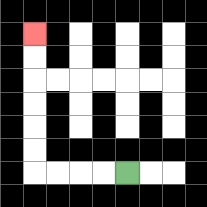{'start': '[5, 7]', 'end': '[1, 1]', 'path_directions': 'L,L,L,L,U,U,U,U,U,U', 'path_coordinates': '[[5, 7], [4, 7], [3, 7], [2, 7], [1, 7], [1, 6], [1, 5], [1, 4], [1, 3], [1, 2], [1, 1]]'}